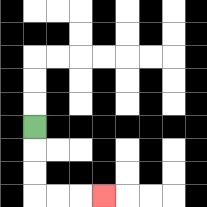{'start': '[1, 5]', 'end': '[4, 8]', 'path_directions': 'D,D,D,R,R,R', 'path_coordinates': '[[1, 5], [1, 6], [1, 7], [1, 8], [2, 8], [3, 8], [4, 8]]'}